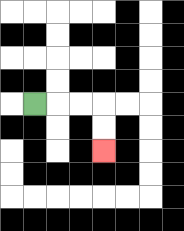{'start': '[1, 4]', 'end': '[4, 6]', 'path_directions': 'R,R,R,D,D', 'path_coordinates': '[[1, 4], [2, 4], [3, 4], [4, 4], [4, 5], [4, 6]]'}